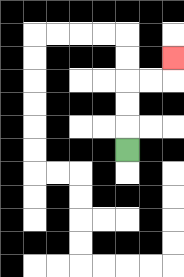{'start': '[5, 6]', 'end': '[7, 2]', 'path_directions': 'U,U,U,R,R,U', 'path_coordinates': '[[5, 6], [5, 5], [5, 4], [5, 3], [6, 3], [7, 3], [7, 2]]'}